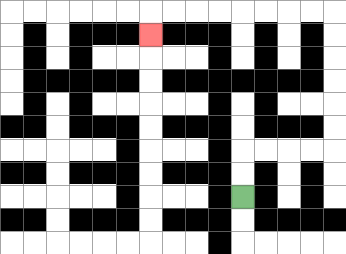{'start': '[10, 8]', 'end': '[6, 1]', 'path_directions': 'U,U,R,R,R,R,U,U,U,U,U,U,L,L,L,L,L,L,L,L,D', 'path_coordinates': '[[10, 8], [10, 7], [10, 6], [11, 6], [12, 6], [13, 6], [14, 6], [14, 5], [14, 4], [14, 3], [14, 2], [14, 1], [14, 0], [13, 0], [12, 0], [11, 0], [10, 0], [9, 0], [8, 0], [7, 0], [6, 0], [6, 1]]'}